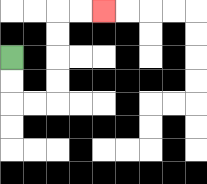{'start': '[0, 2]', 'end': '[4, 0]', 'path_directions': 'D,D,R,R,U,U,U,U,R,R', 'path_coordinates': '[[0, 2], [0, 3], [0, 4], [1, 4], [2, 4], [2, 3], [2, 2], [2, 1], [2, 0], [3, 0], [4, 0]]'}